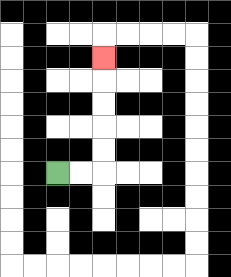{'start': '[2, 7]', 'end': '[4, 2]', 'path_directions': 'R,R,U,U,U,U,U', 'path_coordinates': '[[2, 7], [3, 7], [4, 7], [4, 6], [4, 5], [4, 4], [4, 3], [4, 2]]'}